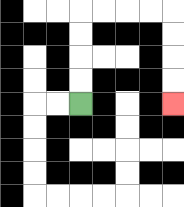{'start': '[3, 4]', 'end': '[7, 4]', 'path_directions': 'U,U,U,U,R,R,R,R,D,D,D,D', 'path_coordinates': '[[3, 4], [3, 3], [3, 2], [3, 1], [3, 0], [4, 0], [5, 0], [6, 0], [7, 0], [7, 1], [7, 2], [7, 3], [7, 4]]'}